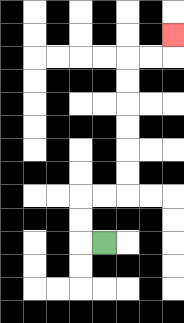{'start': '[4, 10]', 'end': '[7, 1]', 'path_directions': 'L,U,U,R,R,U,U,U,U,U,U,R,R,U', 'path_coordinates': '[[4, 10], [3, 10], [3, 9], [3, 8], [4, 8], [5, 8], [5, 7], [5, 6], [5, 5], [5, 4], [5, 3], [5, 2], [6, 2], [7, 2], [7, 1]]'}